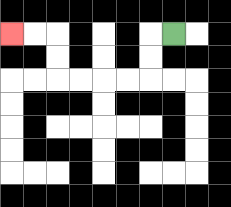{'start': '[7, 1]', 'end': '[0, 1]', 'path_directions': 'L,D,D,L,L,L,L,U,U,L,L', 'path_coordinates': '[[7, 1], [6, 1], [6, 2], [6, 3], [5, 3], [4, 3], [3, 3], [2, 3], [2, 2], [2, 1], [1, 1], [0, 1]]'}